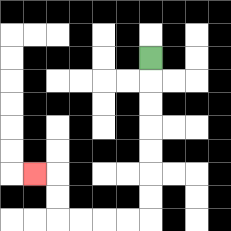{'start': '[6, 2]', 'end': '[1, 7]', 'path_directions': 'D,D,D,D,D,D,D,L,L,L,L,U,U,L', 'path_coordinates': '[[6, 2], [6, 3], [6, 4], [6, 5], [6, 6], [6, 7], [6, 8], [6, 9], [5, 9], [4, 9], [3, 9], [2, 9], [2, 8], [2, 7], [1, 7]]'}